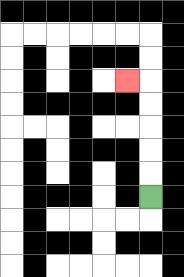{'start': '[6, 8]', 'end': '[5, 3]', 'path_directions': 'U,U,U,U,U,L', 'path_coordinates': '[[6, 8], [6, 7], [6, 6], [6, 5], [6, 4], [6, 3], [5, 3]]'}